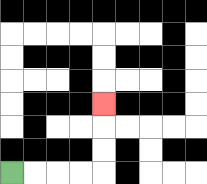{'start': '[0, 7]', 'end': '[4, 4]', 'path_directions': 'R,R,R,R,U,U,U', 'path_coordinates': '[[0, 7], [1, 7], [2, 7], [3, 7], [4, 7], [4, 6], [4, 5], [4, 4]]'}